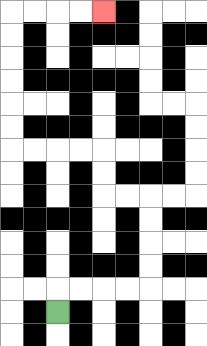{'start': '[2, 13]', 'end': '[4, 0]', 'path_directions': 'U,R,R,R,R,U,U,U,U,L,L,U,U,L,L,L,L,U,U,U,U,U,U,R,R,R,R', 'path_coordinates': '[[2, 13], [2, 12], [3, 12], [4, 12], [5, 12], [6, 12], [6, 11], [6, 10], [6, 9], [6, 8], [5, 8], [4, 8], [4, 7], [4, 6], [3, 6], [2, 6], [1, 6], [0, 6], [0, 5], [0, 4], [0, 3], [0, 2], [0, 1], [0, 0], [1, 0], [2, 0], [3, 0], [4, 0]]'}